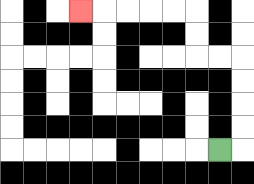{'start': '[9, 6]', 'end': '[3, 0]', 'path_directions': 'R,U,U,U,U,L,L,U,U,L,L,L,L,L', 'path_coordinates': '[[9, 6], [10, 6], [10, 5], [10, 4], [10, 3], [10, 2], [9, 2], [8, 2], [8, 1], [8, 0], [7, 0], [6, 0], [5, 0], [4, 0], [3, 0]]'}